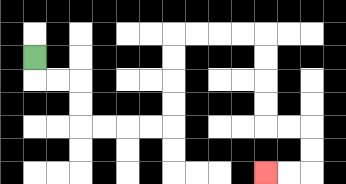{'start': '[1, 2]', 'end': '[11, 7]', 'path_directions': 'D,R,R,D,D,R,R,R,R,U,U,U,U,R,R,R,R,D,D,D,D,R,R,D,D,L,L', 'path_coordinates': '[[1, 2], [1, 3], [2, 3], [3, 3], [3, 4], [3, 5], [4, 5], [5, 5], [6, 5], [7, 5], [7, 4], [7, 3], [7, 2], [7, 1], [8, 1], [9, 1], [10, 1], [11, 1], [11, 2], [11, 3], [11, 4], [11, 5], [12, 5], [13, 5], [13, 6], [13, 7], [12, 7], [11, 7]]'}